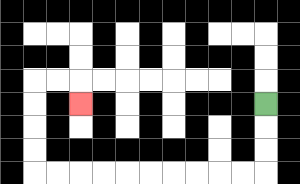{'start': '[11, 4]', 'end': '[3, 4]', 'path_directions': 'D,D,D,L,L,L,L,L,L,L,L,L,L,U,U,U,U,R,R,D', 'path_coordinates': '[[11, 4], [11, 5], [11, 6], [11, 7], [10, 7], [9, 7], [8, 7], [7, 7], [6, 7], [5, 7], [4, 7], [3, 7], [2, 7], [1, 7], [1, 6], [1, 5], [1, 4], [1, 3], [2, 3], [3, 3], [3, 4]]'}